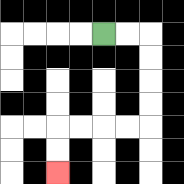{'start': '[4, 1]', 'end': '[2, 7]', 'path_directions': 'R,R,D,D,D,D,L,L,L,L,D,D', 'path_coordinates': '[[4, 1], [5, 1], [6, 1], [6, 2], [6, 3], [6, 4], [6, 5], [5, 5], [4, 5], [3, 5], [2, 5], [2, 6], [2, 7]]'}